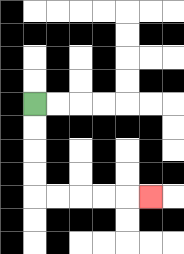{'start': '[1, 4]', 'end': '[6, 8]', 'path_directions': 'D,D,D,D,R,R,R,R,R', 'path_coordinates': '[[1, 4], [1, 5], [1, 6], [1, 7], [1, 8], [2, 8], [3, 8], [4, 8], [5, 8], [6, 8]]'}